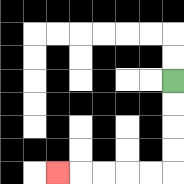{'start': '[7, 3]', 'end': '[2, 7]', 'path_directions': 'D,D,D,D,L,L,L,L,L', 'path_coordinates': '[[7, 3], [7, 4], [7, 5], [7, 6], [7, 7], [6, 7], [5, 7], [4, 7], [3, 7], [2, 7]]'}